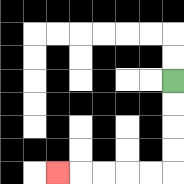{'start': '[7, 3]', 'end': '[2, 7]', 'path_directions': 'D,D,D,D,L,L,L,L,L', 'path_coordinates': '[[7, 3], [7, 4], [7, 5], [7, 6], [7, 7], [6, 7], [5, 7], [4, 7], [3, 7], [2, 7]]'}